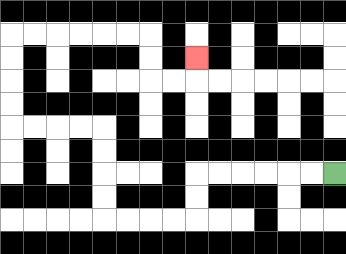{'start': '[14, 7]', 'end': '[8, 2]', 'path_directions': 'L,L,L,L,L,L,D,D,L,L,L,L,U,U,U,U,L,L,L,L,U,U,U,U,R,R,R,R,R,R,D,D,R,R,U', 'path_coordinates': '[[14, 7], [13, 7], [12, 7], [11, 7], [10, 7], [9, 7], [8, 7], [8, 8], [8, 9], [7, 9], [6, 9], [5, 9], [4, 9], [4, 8], [4, 7], [4, 6], [4, 5], [3, 5], [2, 5], [1, 5], [0, 5], [0, 4], [0, 3], [0, 2], [0, 1], [1, 1], [2, 1], [3, 1], [4, 1], [5, 1], [6, 1], [6, 2], [6, 3], [7, 3], [8, 3], [8, 2]]'}